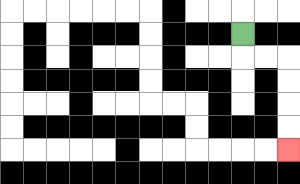{'start': '[10, 1]', 'end': '[12, 6]', 'path_directions': 'D,R,R,D,D,D,D', 'path_coordinates': '[[10, 1], [10, 2], [11, 2], [12, 2], [12, 3], [12, 4], [12, 5], [12, 6]]'}